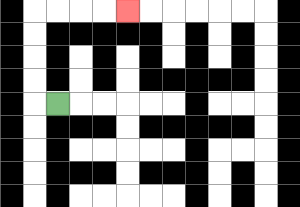{'start': '[2, 4]', 'end': '[5, 0]', 'path_directions': 'L,U,U,U,U,R,R,R,R', 'path_coordinates': '[[2, 4], [1, 4], [1, 3], [1, 2], [1, 1], [1, 0], [2, 0], [3, 0], [4, 0], [5, 0]]'}